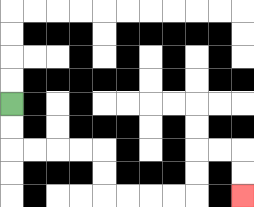{'start': '[0, 4]', 'end': '[10, 8]', 'path_directions': 'D,D,R,R,R,R,D,D,R,R,R,R,U,U,R,R,D,D', 'path_coordinates': '[[0, 4], [0, 5], [0, 6], [1, 6], [2, 6], [3, 6], [4, 6], [4, 7], [4, 8], [5, 8], [6, 8], [7, 8], [8, 8], [8, 7], [8, 6], [9, 6], [10, 6], [10, 7], [10, 8]]'}